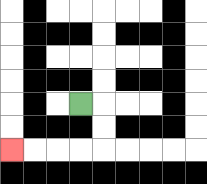{'start': '[3, 4]', 'end': '[0, 6]', 'path_directions': 'R,D,D,L,L,L,L', 'path_coordinates': '[[3, 4], [4, 4], [4, 5], [4, 6], [3, 6], [2, 6], [1, 6], [0, 6]]'}